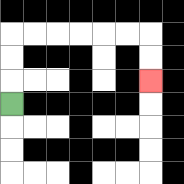{'start': '[0, 4]', 'end': '[6, 3]', 'path_directions': 'U,U,U,R,R,R,R,R,R,D,D', 'path_coordinates': '[[0, 4], [0, 3], [0, 2], [0, 1], [1, 1], [2, 1], [3, 1], [4, 1], [5, 1], [6, 1], [6, 2], [6, 3]]'}